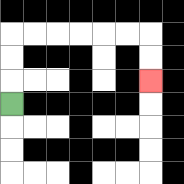{'start': '[0, 4]', 'end': '[6, 3]', 'path_directions': 'U,U,U,R,R,R,R,R,R,D,D', 'path_coordinates': '[[0, 4], [0, 3], [0, 2], [0, 1], [1, 1], [2, 1], [3, 1], [4, 1], [5, 1], [6, 1], [6, 2], [6, 3]]'}